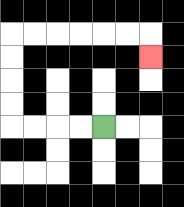{'start': '[4, 5]', 'end': '[6, 2]', 'path_directions': 'L,L,L,L,U,U,U,U,R,R,R,R,R,R,D', 'path_coordinates': '[[4, 5], [3, 5], [2, 5], [1, 5], [0, 5], [0, 4], [0, 3], [0, 2], [0, 1], [1, 1], [2, 1], [3, 1], [4, 1], [5, 1], [6, 1], [6, 2]]'}